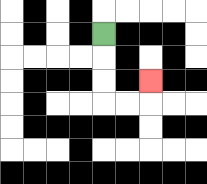{'start': '[4, 1]', 'end': '[6, 3]', 'path_directions': 'D,D,D,R,R,U', 'path_coordinates': '[[4, 1], [4, 2], [4, 3], [4, 4], [5, 4], [6, 4], [6, 3]]'}